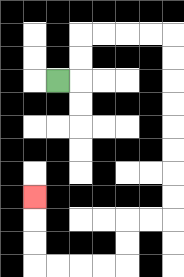{'start': '[2, 3]', 'end': '[1, 8]', 'path_directions': 'R,U,U,R,R,R,R,D,D,D,D,D,D,D,D,L,L,D,D,L,L,L,L,U,U,U', 'path_coordinates': '[[2, 3], [3, 3], [3, 2], [3, 1], [4, 1], [5, 1], [6, 1], [7, 1], [7, 2], [7, 3], [7, 4], [7, 5], [7, 6], [7, 7], [7, 8], [7, 9], [6, 9], [5, 9], [5, 10], [5, 11], [4, 11], [3, 11], [2, 11], [1, 11], [1, 10], [1, 9], [1, 8]]'}